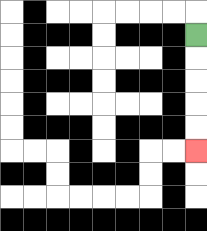{'start': '[8, 1]', 'end': '[8, 6]', 'path_directions': 'D,D,D,D,D', 'path_coordinates': '[[8, 1], [8, 2], [8, 3], [8, 4], [8, 5], [8, 6]]'}